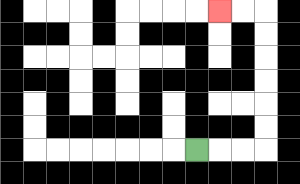{'start': '[8, 6]', 'end': '[9, 0]', 'path_directions': 'R,R,R,U,U,U,U,U,U,L,L', 'path_coordinates': '[[8, 6], [9, 6], [10, 6], [11, 6], [11, 5], [11, 4], [11, 3], [11, 2], [11, 1], [11, 0], [10, 0], [9, 0]]'}